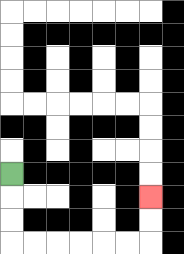{'start': '[0, 7]', 'end': '[6, 8]', 'path_directions': 'D,D,D,R,R,R,R,R,R,U,U', 'path_coordinates': '[[0, 7], [0, 8], [0, 9], [0, 10], [1, 10], [2, 10], [3, 10], [4, 10], [5, 10], [6, 10], [6, 9], [6, 8]]'}